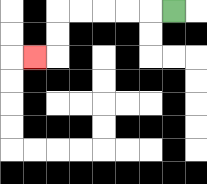{'start': '[7, 0]', 'end': '[1, 2]', 'path_directions': 'L,L,L,L,L,D,D,L', 'path_coordinates': '[[7, 0], [6, 0], [5, 0], [4, 0], [3, 0], [2, 0], [2, 1], [2, 2], [1, 2]]'}